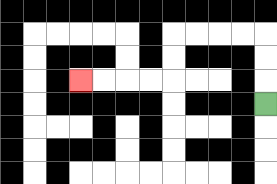{'start': '[11, 4]', 'end': '[3, 3]', 'path_directions': 'U,U,U,L,L,L,L,D,D,L,L,L,L', 'path_coordinates': '[[11, 4], [11, 3], [11, 2], [11, 1], [10, 1], [9, 1], [8, 1], [7, 1], [7, 2], [7, 3], [6, 3], [5, 3], [4, 3], [3, 3]]'}